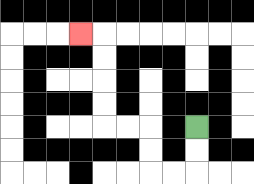{'start': '[8, 5]', 'end': '[3, 1]', 'path_directions': 'D,D,L,L,U,U,L,L,U,U,U,U,L', 'path_coordinates': '[[8, 5], [8, 6], [8, 7], [7, 7], [6, 7], [6, 6], [6, 5], [5, 5], [4, 5], [4, 4], [4, 3], [4, 2], [4, 1], [3, 1]]'}